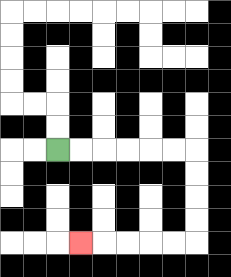{'start': '[2, 6]', 'end': '[3, 10]', 'path_directions': 'R,R,R,R,R,R,D,D,D,D,L,L,L,L,L', 'path_coordinates': '[[2, 6], [3, 6], [4, 6], [5, 6], [6, 6], [7, 6], [8, 6], [8, 7], [8, 8], [8, 9], [8, 10], [7, 10], [6, 10], [5, 10], [4, 10], [3, 10]]'}